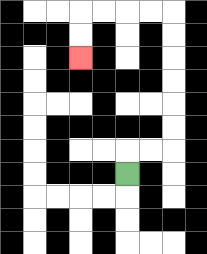{'start': '[5, 7]', 'end': '[3, 2]', 'path_directions': 'U,R,R,U,U,U,U,U,U,L,L,L,L,D,D', 'path_coordinates': '[[5, 7], [5, 6], [6, 6], [7, 6], [7, 5], [7, 4], [7, 3], [7, 2], [7, 1], [7, 0], [6, 0], [5, 0], [4, 0], [3, 0], [3, 1], [3, 2]]'}